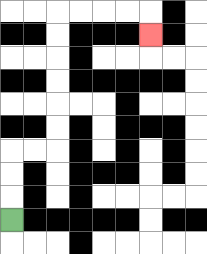{'start': '[0, 9]', 'end': '[6, 1]', 'path_directions': 'U,U,U,R,R,U,U,U,U,U,U,R,R,R,R,D', 'path_coordinates': '[[0, 9], [0, 8], [0, 7], [0, 6], [1, 6], [2, 6], [2, 5], [2, 4], [2, 3], [2, 2], [2, 1], [2, 0], [3, 0], [4, 0], [5, 0], [6, 0], [6, 1]]'}